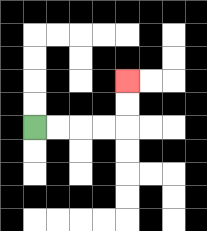{'start': '[1, 5]', 'end': '[5, 3]', 'path_directions': 'R,R,R,R,U,U', 'path_coordinates': '[[1, 5], [2, 5], [3, 5], [4, 5], [5, 5], [5, 4], [5, 3]]'}